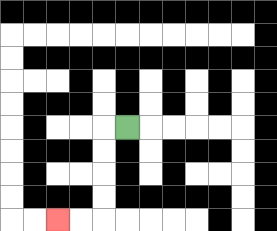{'start': '[5, 5]', 'end': '[2, 9]', 'path_directions': 'L,D,D,D,D,L,L', 'path_coordinates': '[[5, 5], [4, 5], [4, 6], [4, 7], [4, 8], [4, 9], [3, 9], [2, 9]]'}